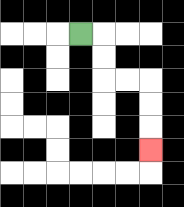{'start': '[3, 1]', 'end': '[6, 6]', 'path_directions': 'R,D,D,R,R,D,D,D', 'path_coordinates': '[[3, 1], [4, 1], [4, 2], [4, 3], [5, 3], [6, 3], [6, 4], [6, 5], [6, 6]]'}